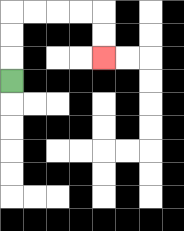{'start': '[0, 3]', 'end': '[4, 2]', 'path_directions': 'U,U,U,R,R,R,R,D,D', 'path_coordinates': '[[0, 3], [0, 2], [0, 1], [0, 0], [1, 0], [2, 0], [3, 0], [4, 0], [4, 1], [4, 2]]'}